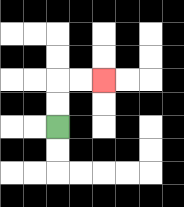{'start': '[2, 5]', 'end': '[4, 3]', 'path_directions': 'U,U,R,R', 'path_coordinates': '[[2, 5], [2, 4], [2, 3], [3, 3], [4, 3]]'}